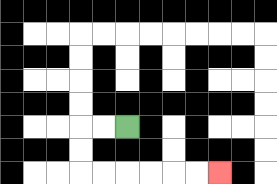{'start': '[5, 5]', 'end': '[9, 7]', 'path_directions': 'L,L,D,D,R,R,R,R,R,R', 'path_coordinates': '[[5, 5], [4, 5], [3, 5], [3, 6], [3, 7], [4, 7], [5, 7], [6, 7], [7, 7], [8, 7], [9, 7]]'}